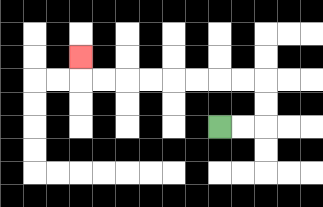{'start': '[9, 5]', 'end': '[3, 2]', 'path_directions': 'R,R,U,U,L,L,L,L,L,L,L,L,U', 'path_coordinates': '[[9, 5], [10, 5], [11, 5], [11, 4], [11, 3], [10, 3], [9, 3], [8, 3], [7, 3], [6, 3], [5, 3], [4, 3], [3, 3], [3, 2]]'}